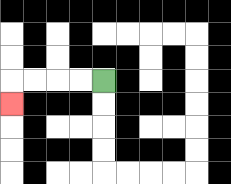{'start': '[4, 3]', 'end': '[0, 4]', 'path_directions': 'L,L,L,L,D', 'path_coordinates': '[[4, 3], [3, 3], [2, 3], [1, 3], [0, 3], [0, 4]]'}